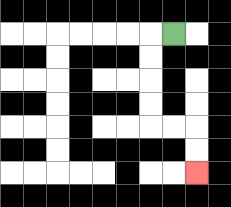{'start': '[7, 1]', 'end': '[8, 7]', 'path_directions': 'L,D,D,D,D,R,R,D,D', 'path_coordinates': '[[7, 1], [6, 1], [6, 2], [6, 3], [6, 4], [6, 5], [7, 5], [8, 5], [8, 6], [8, 7]]'}